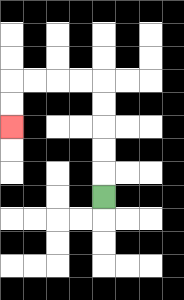{'start': '[4, 8]', 'end': '[0, 5]', 'path_directions': 'U,U,U,U,U,L,L,L,L,D,D', 'path_coordinates': '[[4, 8], [4, 7], [4, 6], [4, 5], [4, 4], [4, 3], [3, 3], [2, 3], [1, 3], [0, 3], [0, 4], [0, 5]]'}